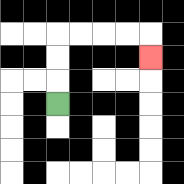{'start': '[2, 4]', 'end': '[6, 2]', 'path_directions': 'U,U,U,R,R,R,R,D', 'path_coordinates': '[[2, 4], [2, 3], [2, 2], [2, 1], [3, 1], [4, 1], [5, 1], [6, 1], [6, 2]]'}